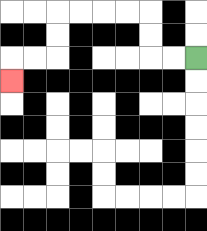{'start': '[8, 2]', 'end': '[0, 3]', 'path_directions': 'L,L,U,U,L,L,L,L,D,D,L,L,D', 'path_coordinates': '[[8, 2], [7, 2], [6, 2], [6, 1], [6, 0], [5, 0], [4, 0], [3, 0], [2, 0], [2, 1], [2, 2], [1, 2], [0, 2], [0, 3]]'}